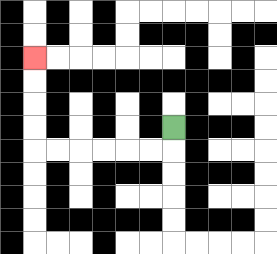{'start': '[7, 5]', 'end': '[1, 2]', 'path_directions': 'D,L,L,L,L,L,L,U,U,U,U', 'path_coordinates': '[[7, 5], [7, 6], [6, 6], [5, 6], [4, 6], [3, 6], [2, 6], [1, 6], [1, 5], [1, 4], [1, 3], [1, 2]]'}